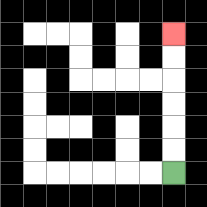{'start': '[7, 7]', 'end': '[7, 1]', 'path_directions': 'U,U,U,U,U,U', 'path_coordinates': '[[7, 7], [7, 6], [7, 5], [7, 4], [7, 3], [7, 2], [7, 1]]'}